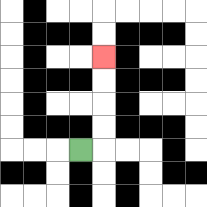{'start': '[3, 6]', 'end': '[4, 2]', 'path_directions': 'R,U,U,U,U', 'path_coordinates': '[[3, 6], [4, 6], [4, 5], [4, 4], [4, 3], [4, 2]]'}